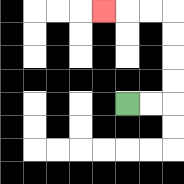{'start': '[5, 4]', 'end': '[4, 0]', 'path_directions': 'R,R,U,U,U,U,L,L,L', 'path_coordinates': '[[5, 4], [6, 4], [7, 4], [7, 3], [7, 2], [7, 1], [7, 0], [6, 0], [5, 0], [4, 0]]'}